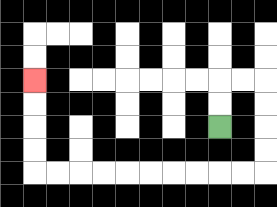{'start': '[9, 5]', 'end': '[1, 3]', 'path_directions': 'U,U,R,R,D,D,D,D,L,L,L,L,L,L,L,L,L,L,U,U,U,U', 'path_coordinates': '[[9, 5], [9, 4], [9, 3], [10, 3], [11, 3], [11, 4], [11, 5], [11, 6], [11, 7], [10, 7], [9, 7], [8, 7], [7, 7], [6, 7], [5, 7], [4, 7], [3, 7], [2, 7], [1, 7], [1, 6], [1, 5], [1, 4], [1, 3]]'}